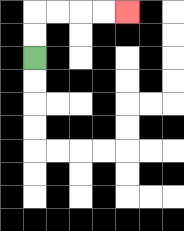{'start': '[1, 2]', 'end': '[5, 0]', 'path_directions': 'U,U,R,R,R,R', 'path_coordinates': '[[1, 2], [1, 1], [1, 0], [2, 0], [3, 0], [4, 0], [5, 0]]'}